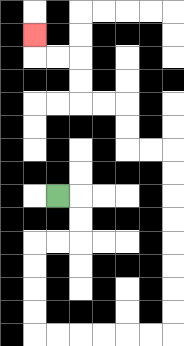{'start': '[2, 8]', 'end': '[1, 1]', 'path_directions': 'R,D,D,L,L,D,D,D,D,R,R,R,R,R,R,U,U,U,U,U,U,U,U,L,L,U,U,L,L,U,U,L,L,U', 'path_coordinates': '[[2, 8], [3, 8], [3, 9], [3, 10], [2, 10], [1, 10], [1, 11], [1, 12], [1, 13], [1, 14], [2, 14], [3, 14], [4, 14], [5, 14], [6, 14], [7, 14], [7, 13], [7, 12], [7, 11], [7, 10], [7, 9], [7, 8], [7, 7], [7, 6], [6, 6], [5, 6], [5, 5], [5, 4], [4, 4], [3, 4], [3, 3], [3, 2], [2, 2], [1, 2], [1, 1]]'}